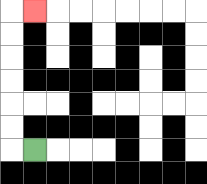{'start': '[1, 6]', 'end': '[1, 0]', 'path_directions': 'L,U,U,U,U,U,U,R', 'path_coordinates': '[[1, 6], [0, 6], [0, 5], [0, 4], [0, 3], [0, 2], [0, 1], [0, 0], [1, 0]]'}